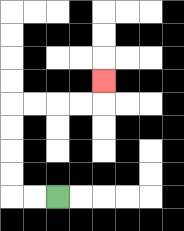{'start': '[2, 8]', 'end': '[4, 3]', 'path_directions': 'L,L,U,U,U,U,R,R,R,R,U', 'path_coordinates': '[[2, 8], [1, 8], [0, 8], [0, 7], [0, 6], [0, 5], [0, 4], [1, 4], [2, 4], [3, 4], [4, 4], [4, 3]]'}